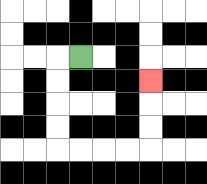{'start': '[3, 2]', 'end': '[6, 3]', 'path_directions': 'L,D,D,D,D,R,R,R,R,U,U,U', 'path_coordinates': '[[3, 2], [2, 2], [2, 3], [2, 4], [2, 5], [2, 6], [3, 6], [4, 6], [5, 6], [6, 6], [6, 5], [6, 4], [6, 3]]'}